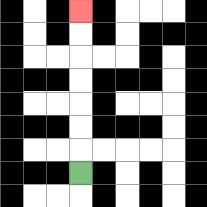{'start': '[3, 7]', 'end': '[3, 0]', 'path_directions': 'U,U,U,U,U,U,U', 'path_coordinates': '[[3, 7], [3, 6], [3, 5], [3, 4], [3, 3], [3, 2], [3, 1], [3, 0]]'}